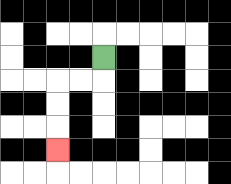{'start': '[4, 2]', 'end': '[2, 6]', 'path_directions': 'D,L,L,D,D,D', 'path_coordinates': '[[4, 2], [4, 3], [3, 3], [2, 3], [2, 4], [2, 5], [2, 6]]'}